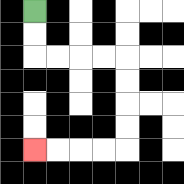{'start': '[1, 0]', 'end': '[1, 6]', 'path_directions': 'D,D,R,R,R,R,D,D,D,D,L,L,L,L', 'path_coordinates': '[[1, 0], [1, 1], [1, 2], [2, 2], [3, 2], [4, 2], [5, 2], [5, 3], [5, 4], [5, 5], [5, 6], [4, 6], [3, 6], [2, 6], [1, 6]]'}